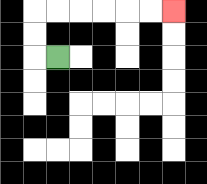{'start': '[2, 2]', 'end': '[7, 0]', 'path_directions': 'L,U,U,R,R,R,R,R,R', 'path_coordinates': '[[2, 2], [1, 2], [1, 1], [1, 0], [2, 0], [3, 0], [4, 0], [5, 0], [6, 0], [7, 0]]'}